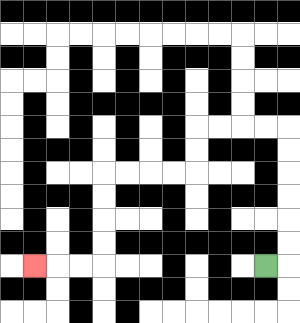{'start': '[11, 11]', 'end': '[1, 11]', 'path_directions': 'R,U,U,U,U,U,U,L,L,L,L,D,D,L,L,L,L,D,D,D,D,L,L,L', 'path_coordinates': '[[11, 11], [12, 11], [12, 10], [12, 9], [12, 8], [12, 7], [12, 6], [12, 5], [11, 5], [10, 5], [9, 5], [8, 5], [8, 6], [8, 7], [7, 7], [6, 7], [5, 7], [4, 7], [4, 8], [4, 9], [4, 10], [4, 11], [3, 11], [2, 11], [1, 11]]'}